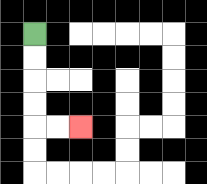{'start': '[1, 1]', 'end': '[3, 5]', 'path_directions': 'D,D,D,D,R,R', 'path_coordinates': '[[1, 1], [1, 2], [1, 3], [1, 4], [1, 5], [2, 5], [3, 5]]'}